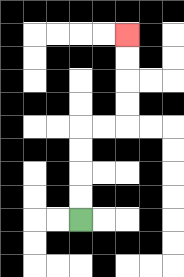{'start': '[3, 9]', 'end': '[5, 1]', 'path_directions': 'U,U,U,U,R,R,U,U,U,U', 'path_coordinates': '[[3, 9], [3, 8], [3, 7], [3, 6], [3, 5], [4, 5], [5, 5], [5, 4], [5, 3], [5, 2], [5, 1]]'}